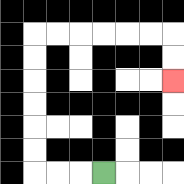{'start': '[4, 7]', 'end': '[7, 3]', 'path_directions': 'L,L,L,U,U,U,U,U,U,R,R,R,R,R,R,D,D', 'path_coordinates': '[[4, 7], [3, 7], [2, 7], [1, 7], [1, 6], [1, 5], [1, 4], [1, 3], [1, 2], [1, 1], [2, 1], [3, 1], [4, 1], [5, 1], [6, 1], [7, 1], [7, 2], [7, 3]]'}